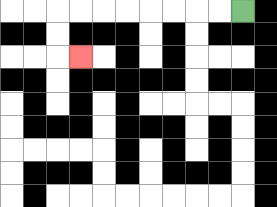{'start': '[10, 0]', 'end': '[3, 2]', 'path_directions': 'L,L,L,L,L,L,L,L,D,D,R', 'path_coordinates': '[[10, 0], [9, 0], [8, 0], [7, 0], [6, 0], [5, 0], [4, 0], [3, 0], [2, 0], [2, 1], [2, 2], [3, 2]]'}